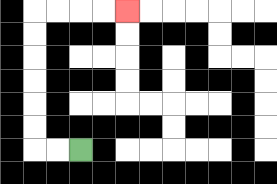{'start': '[3, 6]', 'end': '[5, 0]', 'path_directions': 'L,L,U,U,U,U,U,U,R,R,R,R', 'path_coordinates': '[[3, 6], [2, 6], [1, 6], [1, 5], [1, 4], [1, 3], [1, 2], [1, 1], [1, 0], [2, 0], [3, 0], [4, 0], [5, 0]]'}